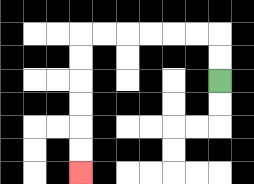{'start': '[9, 3]', 'end': '[3, 7]', 'path_directions': 'U,U,L,L,L,L,L,L,D,D,D,D,D,D', 'path_coordinates': '[[9, 3], [9, 2], [9, 1], [8, 1], [7, 1], [6, 1], [5, 1], [4, 1], [3, 1], [3, 2], [3, 3], [3, 4], [3, 5], [3, 6], [3, 7]]'}